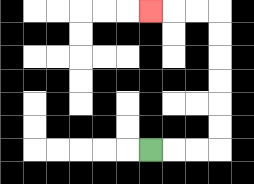{'start': '[6, 6]', 'end': '[6, 0]', 'path_directions': 'R,R,R,U,U,U,U,U,U,L,L,L', 'path_coordinates': '[[6, 6], [7, 6], [8, 6], [9, 6], [9, 5], [9, 4], [9, 3], [9, 2], [9, 1], [9, 0], [8, 0], [7, 0], [6, 0]]'}